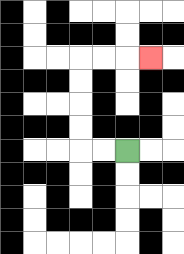{'start': '[5, 6]', 'end': '[6, 2]', 'path_directions': 'L,L,U,U,U,U,R,R,R', 'path_coordinates': '[[5, 6], [4, 6], [3, 6], [3, 5], [3, 4], [3, 3], [3, 2], [4, 2], [5, 2], [6, 2]]'}